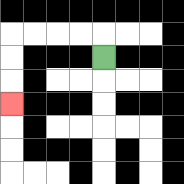{'start': '[4, 2]', 'end': '[0, 4]', 'path_directions': 'U,L,L,L,L,D,D,D', 'path_coordinates': '[[4, 2], [4, 1], [3, 1], [2, 1], [1, 1], [0, 1], [0, 2], [0, 3], [0, 4]]'}